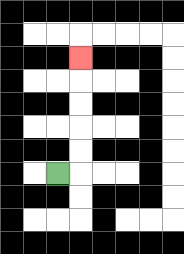{'start': '[2, 7]', 'end': '[3, 2]', 'path_directions': 'R,U,U,U,U,U', 'path_coordinates': '[[2, 7], [3, 7], [3, 6], [3, 5], [3, 4], [3, 3], [3, 2]]'}